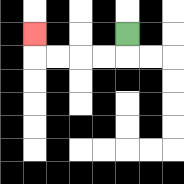{'start': '[5, 1]', 'end': '[1, 1]', 'path_directions': 'D,L,L,L,L,U', 'path_coordinates': '[[5, 1], [5, 2], [4, 2], [3, 2], [2, 2], [1, 2], [1, 1]]'}